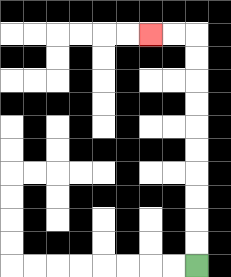{'start': '[8, 11]', 'end': '[6, 1]', 'path_directions': 'U,U,U,U,U,U,U,U,U,U,L,L', 'path_coordinates': '[[8, 11], [8, 10], [8, 9], [8, 8], [8, 7], [8, 6], [8, 5], [8, 4], [8, 3], [8, 2], [8, 1], [7, 1], [6, 1]]'}